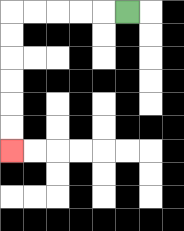{'start': '[5, 0]', 'end': '[0, 6]', 'path_directions': 'L,L,L,L,L,D,D,D,D,D,D', 'path_coordinates': '[[5, 0], [4, 0], [3, 0], [2, 0], [1, 0], [0, 0], [0, 1], [0, 2], [0, 3], [0, 4], [0, 5], [0, 6]]'}